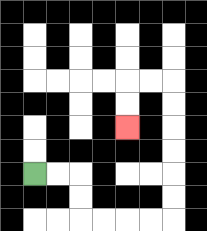{'start': '[1, 7]', 'end': '[5, 5]', 'path_directions': 'R,R,D,D,R,R,R,R,U,U,U,U,U,U,L,L,D,D', 'path_coordinates': '[[1, 7], [2, 7], [3, 7], [3, 8], [3, 9], [4, 9], [5, 9], [6, 9], [7, 9], [7, 8], [7, 7], [7, 6], [7, 5], [7, 4], [7, 3], [6, 3], [5, 3], [5, 4], [5, 5]]'}